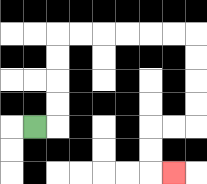{'start': '[1, 5]', 'end': '[7, 7]', 'path_directions': 'R,U,U,U,U,R,R,R,R,R,R,D,D,D,D,L,L,D,D,R', 'path_coordinates': '[[1, 5], [2, 5], [2, 4], [2, 3], [2, 2], [2, 1], [3, 1], [4, 1], [5, 1], [6, 1], [7, 1], [8, 1], [8, 2], [8, 3], [8, 4], [8, 5], [7, 5], [6, 5], [6, 6], [6, 7], [7, 7]]'}